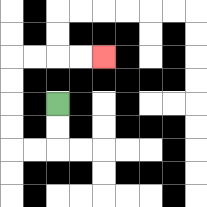{'start': '[2, 4]', 'end': '[4, 2]', 'path_directions': 'D,D,L,L,U,U,U,U,R,R,R,R', 'path_coordinates': '[[2, 4], [2, 5], [2, 6], [1, 6], [0, 6], [0, 5], [0, 4], [0, 3], [0, 2], [1, 2], [2, 2], [3, 2], [4, 2]]'}